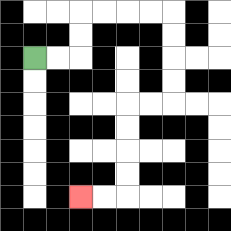{'start': '[1, 2]', 'end': '[3, 8]', 'path_directions': 'R,R,U,U,R,R,R,R,D,D,D,D,L,L,D,D,D,D,L,L', 'path_coordinates': '[[1, 2], [2, 2], [3, 2], [3, 1], [3, 0], [4, 0], [5, 0], [6, 0], [7, 0], [7, 1], [7, 2], [7, 3], [7, 4], [6, 4], [5, 4], [5, 5], [5, 6], [5, 7], [5, 8], [4, 8], [3, 8]]'}